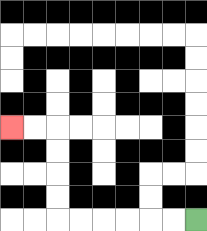{'start': '[8, 9]', 'end': '[0, 5]', 'path_directions': 'L,L,L,L,L,L,U,U,U,U,L,L', 'path_coordinates': '[[8, 9], [7, 9], [6, 9], [5, 9], [4, 9], [3, 9], [2, 9], [2, 8], [2, 7], [2, 6], [2, 5], [1, 5], [0, 5]]'}